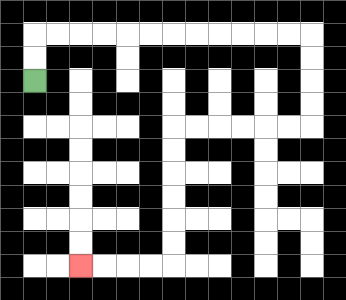{'start': '[1, 3]', 'end': '[3, 11]', 'path_directions': 'U,U,R,R,R,R,R,R,R,R,R,R,R,R,D,D,D,D,L,L,L,L,L,L,D,D,D,D,D,D,L,L,L,L', 'path_coordinates': '[[1, 3], [1, 2], [1, 1], [2, 1], [3, 1], [4, 1], [5, 1], [6, 1], [7, 1], [8, 1], [9, 1], [10, 1], [11, 1], [12, 1], [13, 1], [13, 2], [13, 3], [13, 4], [13, 5], [12, 5], [11, 5], [10, 5], [9, 5], [8, 5], [7, 5], [7, 6], [7, 7], [7, 8], [7, 9], [7, 10], [7, 11], [6, 11], [5, 11], [4, 11], [3, 11]]'}